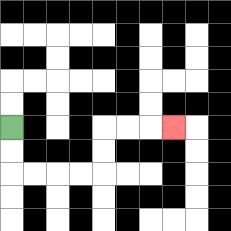{'start': '[0, 5]', 'end': '[7, 5]', 'path_directions': 'D,D,R,R,R,R,U,U,R,R,R', 'path_coordinates': '[[0, 5], [0, 6], [0, 7], [1, 7], [2, 7], [3, 7], [4, 7], [4, 6], [4, 5], [5, 5], [6, 5], [7, 5]]'}